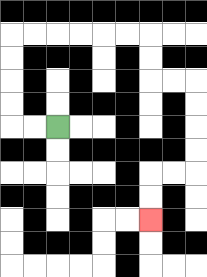{'start': '[2, 5]', 'end': '[6, 9]', 'path_directions': 'L,L,U,U,U,U,R,R,R,R,R,R,D,D,R,R,D,D,D,D,L,L,D,D', 'path_coordinates': '[[2, 5], [1, 5], [0, 5], [0, 4], [0, 3], [0, 2], [0, 1], [1, 1], [2, 1], [3, 1], [4, 1], [5, 1], [6, 1], [6, 2], [6, 3], [7, 3], [8, 3], [8, 4], [8, 5], [8, 6], [8, 7], [7, 7], [6, 7], [6, 8], [6, 9]]'}